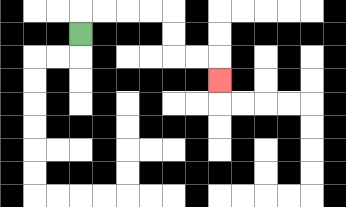{'start': '[3, 1]', 'end': '[9, 3]', 'path_directions': 'U,R,R,R,R,D,D,R,R,D', 'path_coordinates': '[[3, 1], [3, 0], [4, 0], [5, 0], [6, 0], [7, 0], [7, 1], [7, 2], [8, 2], [9, 2], [9, 3]]'}